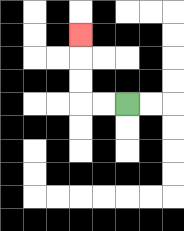{'start': '[5, 4]', 'end': '[3, 1]', 'path_directions': 'L,L,U,U,U', 'path_coordinates': '[[5, 4], [4, 4], [3, 4], [3, 3], [3, 2], [3, 1]]'}